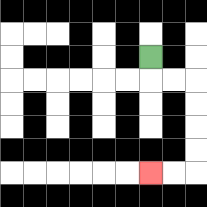{'start': '[6, 2]', 'end': '[6, 7]', 'path_directions': 'D,R,R,D,D,D,D,L,L', 'path_coordinates': '[[6, 2], [6, 3], [7, 3], [8, 3], [8, 4], [8, 5], [8, 6], [8, 7], [7, 7], [6, 7]]'}